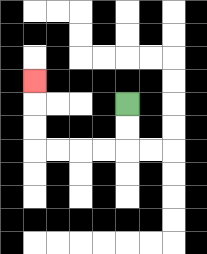{'start': '[5, 4]', 'end': '[1, 3]', 'path_directions': 'D,D,L,L,L,L,U,U,U', 'path_coordinates': '[[5, 4], [5, 5], [5, 6], [4, 6], [3, 6], [2, 6], [1, 6], [1, 5], [1, 4], [1, 3]]'}